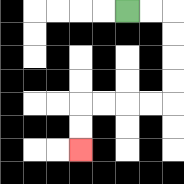{'start': '[5, 0]', 'end': '[3, 6]', 'path_directions': 'R,R,D,D,D,D,L,L,L,L,D,D', 'path_coordinates': '[[5, 0], [6, 0], [7, 0], [7, 1], [7, 2], [7, 3], [7, 4], [6, 4], [5, 4], [4, 4], [3, 4], [3, 5], [3, 6]]'}